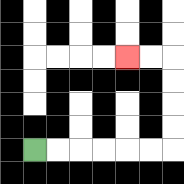{'start': '[1, 6]', 'end': '[5, 2]', 'path_directions': 'R,R,R,R,R,R,U,U,U,U,L,L', 'path_coordinates': '[[1, 6], [2, 6], [3, 6], [4, 6], [5, 6], [6, 6], [7, 6], [7, 5], [7, 4], [7, 3], [7, 2], [6, 2], [5, 2]]'}